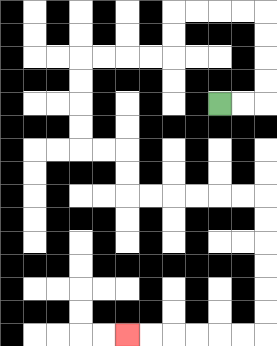{'start': '[9, 4]', 'end': '[5, 14]', 'path_directions': 'R,R,U,U,U,U,L,L,L,L,D,D,L,L,L,L,D,D,D,D,R,R,D,D,R,R,R,R,R,R,D,D,D,D,D,D,L,L,L,L,L,L', 'path_coordinates': '[[9, 4], [10, 4], [11, 4], [11, 3], [11, 2], [11, 1], [11, 0], [10, 0], [9, 0], [8, 0], [7, 0], [7, 1], [7, 2], [6, 2], [5, 2], [4, 2], [3, 2], [3, 3], [3, 4], [3, 5], [3, 6], [4, 6], [5, 6], [5, 7], [5, 8], [6, 8], [7, 8], [8, 8], [9, 8], [10, 8], [11, 8], [11, 9], [11, 10], [11, 11], [11, 12], [11, 13], [11, 14], [10, 14], [9, 14], [8, 14], [7, 14], [6, 14], [5, 14]]'}